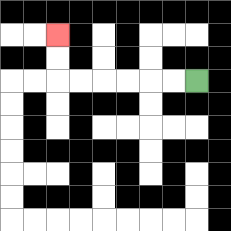{'start': '[8, 3]', 'end': '[2, 1]', 'path_directions': 'L,L,L,L,L,L,U,U', 'path_coordinates': '[[8, 3], [7, 3], [6, 3], [5, 3], [4, 3], [3, 3], [2, 3], [2, 2], [2, 1]]'}